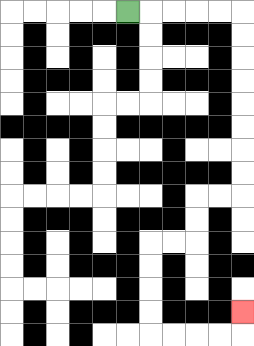{'start': '[5, 0]', 'end': '[10, 13]', 'path_directions': 'R,R,R,R,R,D,D,D,D,D,D,D,D,L,L,D,D,L,L,D,D,D,D,R,R,R,R,U', 'path_coordinates': '[[5, 0], [6, 0], [7, 0], [8, 0], [9, 0], [10, 0], [10, 1], [10, 2], [10, 3], [10, 4], [10, 5], [10, 6], [10, 7], [10, 8], [9, 8], [8, 8], [8, 9], [8, 10], [7, 10], [6, 10], [6, 11], [6, 12], [6, 13], [6, 14], [7, 14], [8, 14], [9, 14], [10, 14], [10, 13]]'}